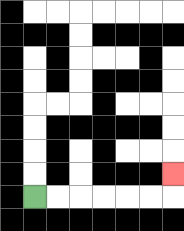{'start': '[1, 8]', 'end': '[7, 7]', 'path_directions': 'R,R,R,R,R,R,U', 'path_coordinates': '[[1, 8], [2, 8], [3, 8], [4, 8], [5, 8], [6, 8], [7, 8], [7, 7]]'}